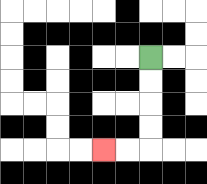{'start': '[6, 2]', 'end': '[4, 6]', 'path_directions': 'D,D,D,D,L,L', 'path_coordinates': '[[6, 2], [6, 3], [6, 4], [6, 5], [6, 6], [5, 6], [4, 6]]'}